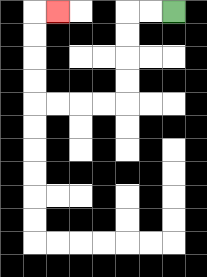{'start': '[7, 0]', 'end': '[2, 0]', 'path_directions': 'L,L,D,D,D,D,L,L,L,L,U,U,U,U,R', 'path_coordinates': '[[7, 0], [6, 0], [5, 0], [5, 1], [5, 2], [5, 3], [5, 4], [4, 4], [3, 4], [2, 4], [1, 4], [1, 3], [1, 2], [1, 1], [1, 0], [2, 0]]'}